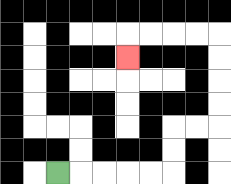{'start': '[2, 7]', 'end': '[5, 2]', 'path_directions': 'R,R,R,R,R,U,U,R,R,U,U,U,U,L,L,L,L,D', 'path_coordinates': '[[2, 7], [3, 7], [4, 7], [5, 7], [6, 7], [7, 7], [7, 6], [7, 5], [8, 5], [9, 5], [9, 4], [9, 3], [9, 2], [9, 1], [8, 1], [7, 1], [6, 1], [5, 1], [5, 2]]'}